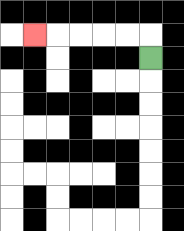{'start': '[6, 2]', 'end': '[1, 1]', 'path_directions': 'U,L,L,L,L,L', 'path_coordinates': '[[6, 2], [6, 1], [5, 1], [4, 1], [3, 1], [2, 1], [1, 1]]'}